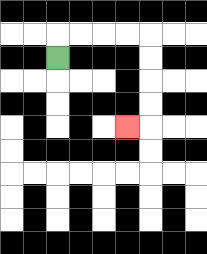{'start': '[2, 2]', 'end': '[5, 5]', 'path_directions': 'U,R,R,R,R,D,D,D,D,L', 'path_coordinates': '[[2, 2], [2, 1], [3, 1], [4, 1], [5, 1], [6, 1], [6, 2], [6, 3], [6, 4], [6, 5], [5, 5]]'}